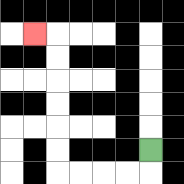{'start': '[6, 6]', 'end': '[1, 1]', 'path_directions': 'D,L,L,L,L,U,U,U,U,U,U,L', 'path_coordinates': '[[6, 6], [6, 7], [5, 7], [4, 7], [3, 7], [2, 7], [2, 6], [2, 5], [2, 4], [2, 3], [2, 2], [2, 1], [1, 1]]'}